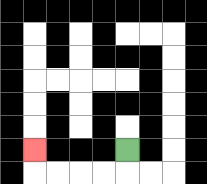{'start': '[5, 6]', 'end': '[1, 6]', 'path_directions': 'D,L,L,L,L,U', 'path_coordinates': '[[5, 6], [5, 7], [4, 7], [3, 7], [2, 7], [1, 7], [1, 6]]'}